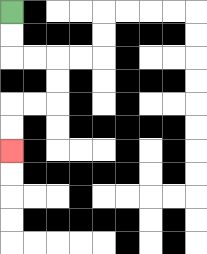{'start': '[0, 0]', 'end': '[0, 6]', 'path_directions': 'D,D,R,R,D,D,L,L,D,D', 'path_coordinates': '[[0, 0], [0, 1], [0, 2], [1, 2], [2, 2], [2, 3], [2, 4], [1, 4], [0, 4], [0, 5], [0, 6]]'}